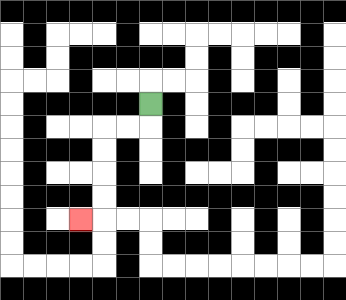{'start': '[6, 4]', 'end': '[3, 9]', 'path_directions': 'D,L,L,D,D,D,D,L', 'path_coordinates': '[[6, 4], [6, 5], [5, 5], [4, 5], [4, 6], [4, 7], [4, 8], [4, 9], [3, 9]]'}